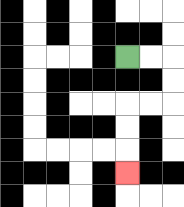{'start': '[5, 2]', 'end': '[5, 7]', 'path_directions': 'R,R,D,D,L,L,D,D,D', 'path_coordinates': '[[5, 2], [6, 2], [7, 2], [7, 3], [7, 4], [6, 4], [5, 4], [5, 5], [5, 6], [5, 7]]'}